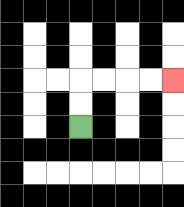{'start': '[3, 5]', 'end': '[7, 3]', 'path_directions': 'U,U,R,R,R,R', 'path_coordinates': '[[3, 5], [3, 4], [3, 3], [4, 3], [5, 3], [6, 3], [7, 3]]'}